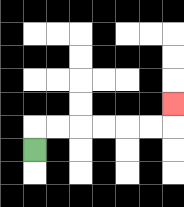{'start': '[1, 6]', 'end': '[7, 4]', 'path_directions': 'U,R,R,R,R,R,R,U', 'path_coordinates': '[[1, 6], [1, 5], [2, 5], [3, 5], [4, 5], [5, 5], [6, 5], [7, 5], [7, 4]]'}